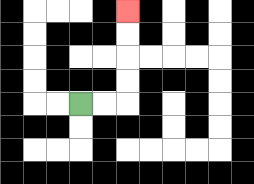{'start': '[3, 4]', 'end': '[5, 0]', 'path_directions': 'R,R,U,U,U,U', 'path_coordinates': '[[3, 4], [4, 4], [5, 4], [5, 3], [5, 2], [5, 1], [5, 0]]'}